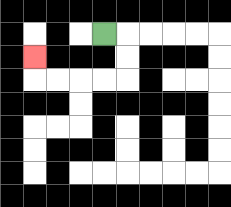{'start': '[4, 1]', 'end': '[1, 2]', 'path_directions': 'R,D,D,L,L,L,L,U', 'path_coordinates': '[[4, 1], [5, 1], [5, 2], [5, 3], [4, 3], [3, 3], [2, 3], [1, 3], [1, 2]]'}